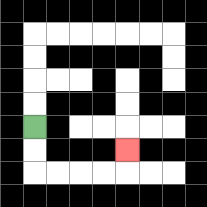{'start': '[1, 5]', 'end': '[5, 6]', 'path_directions': 'D,D,R,R,R,R,U', 'path_coordinates': '[[1, 5], [1, 6], [1, 7], [2, 7], [3, 7], [4, 7], [5, 7], [5, 6]]'}